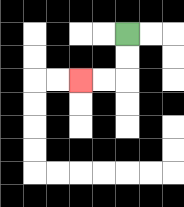{'start': '[5, 1]', 'end': '[3, 3]', 'path_directions': 'D,D,L,L', 'path_coordinates': '[[5, 1], [5, 2], [5, 3], [4, 3], [3, 3]]'}